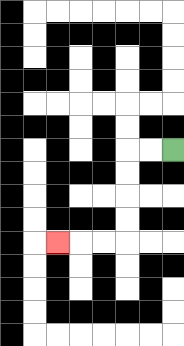{'start': '[7, 6]', 'end': '[2, 10]', 'path_directions': 'L,L,D,D,D,D,L,L,L', 'path_coordinates': '[[7, 6], [6, 6], [5, 6], [5, 7], [5, 8], [5, 9], [5, 10], [4, 10], [3, 10], [2, 10]]'}